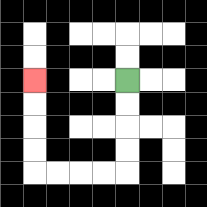{'start': '[5, 3]', 'end': '[1, 3]', 'path_directions': 'D,D,D,D,L,L,L,L,U,U,U,U', 'path_coordinates': '[[5, 3], [5, 4], [5, 5], [5, 6], [5, 7], [4, 7], [3, 7], [2, 7], [1, 7], [1, 6], [1, 5], [1, 4], [1, 3]]'}